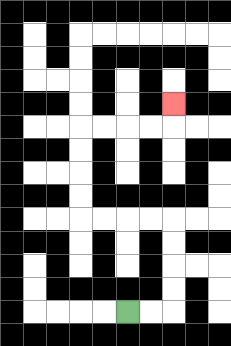{'start': '[5, 13]', 'end': '[7, 4]', 'path_directions': 'R,R,U,U,U,U,L,L,L,L,U,U,U,U,R,R,R,R,U', 'path_coordinates': '[[5, 13], [6, 13], [7, 13], [7, 12], [7, 11], [7, 10], [7, 9], [6, 9], [5, 9], [4, 9], [3, 9], [3, 8], [3, 7], [3, 6], [3, 5], [4, 5], [5, 5], [6, 5], [7, 5], [7, 4]]'}